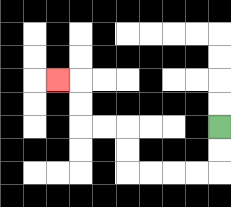{'start': '[9, 5]', 'end': '[2, 3]', 'path_directions': 'D,D,L,L,L,L,U,U,L,L,U,U,L', 'path_coordinates': '[[9, 5], [9, 6], [9, 7], [8, 7], [7, 7], [6, 7], [5, 7], [5, 6], [5, 5], [4, 5], [3, 5], [3, 4], [3, 3], [2, 3]]'}